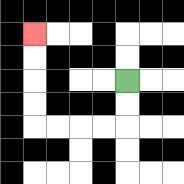{'start': '[5, 3]', 'end': '[1, 1]', 'path_directions': 'D,D,L,L,L,L,U,U,U,U', 'path_coordinates': '[[5, 3], [5, 4], [5, 5], [4, 5], [3, 5], [2, 5], [1, 5], [1, 4], [1, 3], [1, 2], [1, 1]]'}